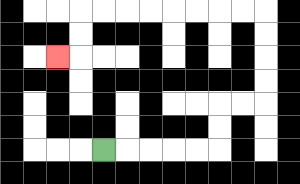{'start': '[4, 6]', 'end': '[2, 2]', 'path_directions': 'R,R,R,R,R,U,U,R,R,U,U,U,U,L,L,L,L,L,L,L,L,D,D,L', 'path_coordinates': '[[4, 6], [5, 6], [6, 6], [7, 6], [8, 6], [9, 6], [9, 5], [9, 4], [10, 4], [11, 4], [11, 3], [11, 2], [11, 1], [11, 0], [10, 0], [9, 0], [8, 0], [7, 0], [6, 0], [5, 0], [4, 0], [3, 0], [3, 1], [3, 2], [2, 2]]'}